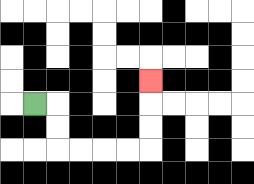{'start': '[1, 4]', 'end': '[6, 3]', 'path_directions': 'R,D,D,R,R,R,R,U,U,U', 'path_coordinates': '[[1, 4], [2, 4], [2, 5], [2, 6], [3, 6], [4, 6], [5, 6], [6, 6], [6, 5], [6, 4], [6, 3]]'}